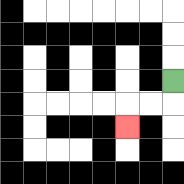{'start': '[7, 3]', 'end': '[5, 5]', 'path_directions': 'D,L,L,D', 'path_coordinates': '[[7, 3], [7, 4], [6, 4], [5, 4], [5, 5]]'}